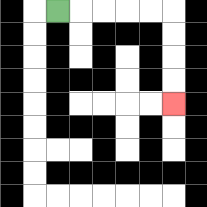{'start': '[2, 0]', 'end': '[7, 4]', 'path_directions': 'R,R,R,R,R,D,D,D,D', 'path_coordinates': '[[2, 0], [3, 0], [4, 0], [5, 0], [6, 0], [7, 0], [7, 1], [7, 2], [7, 3], [7, 4]]'}